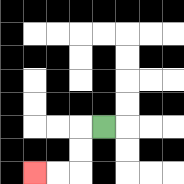{'start': '[4, 5]', 'end': '[1, 7]', 'path_directions': 'L,D,D,L,L', 'path_coordinates': '[[4, 5], [3, 5], [3, 6], [3, 7], [2, 7], [1, 7]]'}